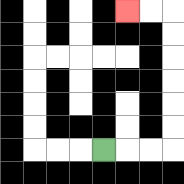{'start': '[4, 6]', 'end': '[5, 0]', 'path_directions': 'R,R,R,U,U,U,U,U,U,L,L', 'path_coordinates': '[[4, 6], [5, 6], [6, 6], [7, 6], [7, 5], [7, 4], [7, 3], [7, 2], [7, 1], [7, 0], [6, 0], [5, 0]]'}